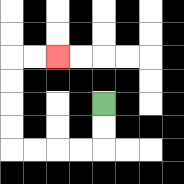{'start': '[4, 4]', 'end': '[2, 2]', 'path_directions': 'D,D,L,L,L,L,U,U,U,U,R,R', 'path_coordinates': '[[4, 4], [4, 5], [4, 6], [3, 6], [2, 6], [1, 6], [0, 6], [0, 5], [0, 4], [0, 3], [0, 2], [1, 2], [2, 2]]'}